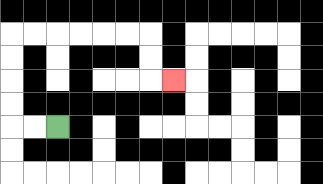{'start': '[2, 5]', 'end': '[7, 3]', 'path_directions': 'L,L,U,U,U,U,R,R,R,R,R,R,D,D,R', 'path_coordinates': '[[2, 5], [1, 5], [0, 5], [0, 4], [0, 3], [0, 2], [0, 1], [1, 1], [2, 1], [3, 1], [4, 1], [5, 1], [6, 1], [6, 2], [6, 3], [7, 3]]'}